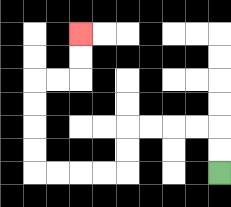{'start': '[9, 7]', 'end': '[3, 1]', 'path_directions': 'U,U,L,L,L,L,D,D,L,L,L,L,U,U,U,U,R,R,U,U', 'path_coordinates': '[[9, 7], [9, 6], [9, 5], [8, 5], [7, 5], [6, 5], [5, 5], [5, 6], [5, 7], [4, 7], [3, 7], [2, 7], [1, 7], [1, 6], [1, 5], [1, 4], [1, 3], [2, 3], [3, 3], [3, 2], [3, 1]]'}